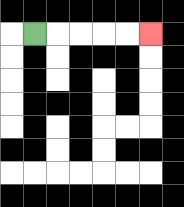{'start': '[1, 1]', 'end': '[6, 1]', 'path_directions': 'R,R,R,R,R', 'path_coordinates': '[[1, 1], [2, 1], [3, 1], [4, 1], [5, 1], [6, 1]]'}